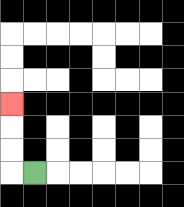{'start': '[1, 7]', 'end': '[0, 4]', 'path_directions': 'L,U,U,U', 'path_coordinates': '[[1, 7], [0, 7], [0, 6], [0, 5], [0, 4]]'}